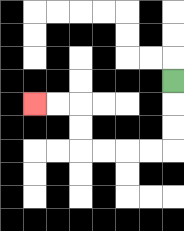{'start': '[7, 3]', 'end': '[1, 4]', 'path_directions': 'D,D,D,L,L,L,L,U,U,L,L', 'path_coordinates': '[[7, 3], [7, 4], [7, 5], [7, 6], [6, 6], [5, 6], [4, 6], [3, 6], [3, 5], [3, 4], [2, 4], [1, 4]]'}